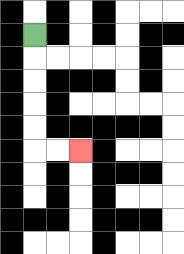{'start': '[1, 1]', 'end': '[3, 6]', 'path_directions': 'D,D,D,D,D,R,R', 'path_coordinates': '[[1, 1], [1, 2], [1, 3], [1, 4], [1, 5], [1, 6], [2, 6], [3, 6]]'}